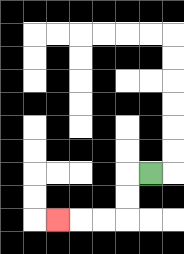{'start': '[6, 7]', 'end': '[2, 9]', 'path_directions': 'L,D,D,L,L,L', 'path_coordinates': '[[6, 7], [5, 7], [5, 8], [5, 9], [4, 9], [3, 9], [2, 9]]'}